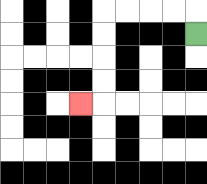{'start': '[8, 1]', 'end': '[3, 4]', 'path_directions': 'U,L,L,L,L,D,D,D,D,L', 'path_coordinates': '[[8, 1], [8, 0], [7, 0], [6, 0], [5, 0], [4, 0], [4, 1], [4, 2], [4, 3], [4, 4], [3, 4]]'}